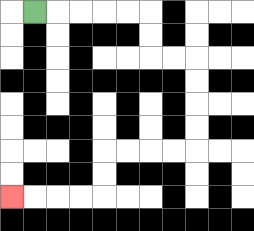{'start': '[1, 0]', 'end': '[0, 8]', 'path_directions': 'R,R,R,R,R,D,D,R,R,D,D,D,D,L,L,L,L,D,D,L,L,L,L', 'path_coordinates': '[[1, 0], [2, 0], [3, 0], [4, 0], [5, 0], [6, 0], [6, 1], [6, 2], [7, 2], [8, 2], [8, 3], [8, 4], [8, 5], [8, 6], [7, 6], [6, 6], [5, 6], [4, 6], [4, 7], [4, 8], [3, 8], [2, 8], [1, 8], [0, 8]]'}